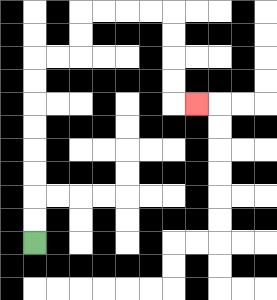{'start': '[1, 10]', 'end': '[8, 4]', 'path_directions': 'U,U,U,U,U,U,U,U,R,R,U,U,R,R,R,R,D,D,D,D,R', 'path_coordinates': '[[1, 10], [1, 9], [1, 8], [1, 7], [1, 6], [1, 5], [1, 4], [1, 3], [1, 2], [2, 2], [3, 2], [3, 1], [3, 0], [4, 0], [5, 0], [6, 0], [7, 0], [7, 1], [7, 2], [7, 3], [7, 4], [8, 4]]'}